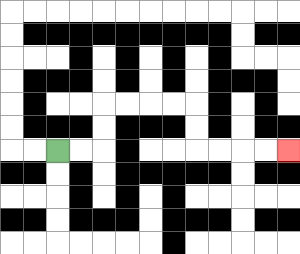{'start': '[2, 6]', 'end': '[12, 6]', 'path_directions': 'R,R,U,U,R,R,R,R,D,D,R,R,R,R', 'path_coordinates': '[[2, 6], [3, 6], [4, 6], [4, 5], [4, 4], [5, 4], [6, 4], [7, 4], [8, 4], [8, 5], [8, 6], [9, 6], [10, 6], [11, 6], [12, 6]]'}